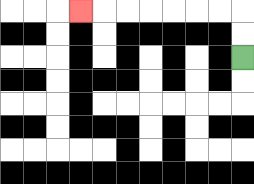{'start': '[10, 2]', 'end': '[3, 0]', 'path_directions': 'U,U,L,L,L,L,L,L,L', 'path_coordinates': '[[10, 2], [10, 1], [10, 0], [9, 0], [8, 0], [7, 0], [6, 0], [5, 0], [4, 0], [3, 0]]'}